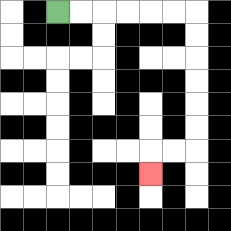{'start': '[2, 0]', 'end': '[6, 7]', 'path_directions': 'R,R,R,R,R,R,D,D,D,D,D,D,L,L,D', 'path_coordinates': '[[2, 0], [3, 0], [4, 0], [5, 0], [6, 0], [7, 0], [8, 0], [8, 1], [8, 2], [8, 3], [8, 4], [8, 5], [8, 6], [7, 6], [6, 6], [6, 7]]'}